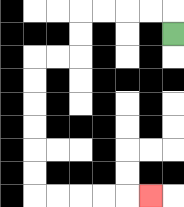{'start': '[7, 1]', 'end': '[6, 8]', 'path_directions': 'U,L,L,L,L,D,D,L,L,D,D,D,D,D,D,R,R,R,R,R', 'path_coordinates': '[[7, 1], [7, 0], [6, 0], [5, 0], [4, 0], [3, 0], [3, 1], [3, 2], [2, 2], [1, 2], [1, 3], [1, 4], [1, 5], [1, 6], [1, 7], [1, 8], [2, 8], [3, 8], [4, 8], [5, 8], [6, 8]]'}